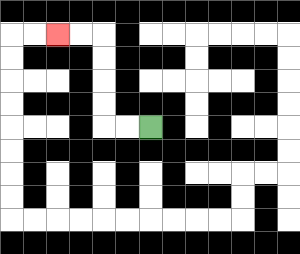{'start': '[6, 5]', 'end': '[2, 1]', 'path_directions': 'L,L,U,U,U,U,L,L', 'path_coordinates': '[[6, 5], [5, 5], [4, 5], [4, 4], [4, 3], [4, 2], [4, 1], [3, 1], [2, 1]]'}